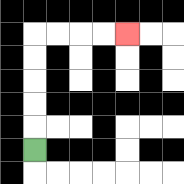{'start': '[1, 6]', 'end': '[5, 1]', 'path_directions': 'U,U,U,U,U,R,R,R,R', 'path_coordinates': '[[1, 6], [1, 5], [1, 4], [1, 3], [1, 2], [1, 1], [2, 1], [3, 1], [4, 1], [5, 1]]'}